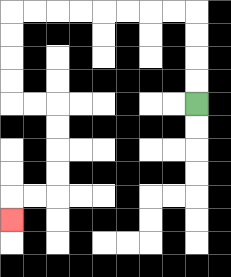{'start': '[8, 4]', 'end': '[0, 9]', 'path_directions': 'U,U,U,U,L,L,L,L,L,L,L,L,D,D,D,D,R,R,D,D,D,D,L,L,D', 'path_coordinates': '[[8, 4], [8, 3], [8, 2], [8, 1], [8, 0], [7, 0], [6, 0], [5, 0], [4, 0], [3, 0], [2, 0], [1, 0], [0, 0], [0, 1], [0, 2], [0, 3], [0, 4], [1, 4], [2, 4], [2, 5], [2, 6], [2, 7], [2, 8], [1, 8], [0, 8], [0, 9]]'}